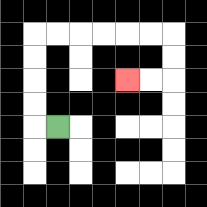{'start': '[2, 5]', 'end': '[5, 3]', 'path_directions': 'L,U,U,U,U,R,R,R,R,R,R,D,D,L,L', 'path_coordinates': '[[2, 5], [1, 5], [1, 4], [1, 3], [1, 2], [1, 1], [2, 1], [3, 1], [4, 1], [5, 1], [6, 1], [7, 1], [7, 2], [7, 3], [6, 3], [5, 3]]'}